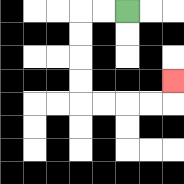{'start': '[5, 0]', 'end': '[7, 3]', 'path_directions': 'L,L,D,D,D,D,R,R,R,R,U', 'path_coordinates': '[[5, 0], [4, 0], [3, 0], [3, 1], [3, 2], [3, 3], [3, 4], [4, 4], [5, 4], [6, 4], [7, 4], [7, 3]]'}